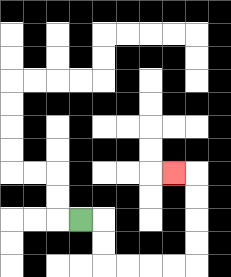{'start': '[3, 9]', 'end': '[7, 7]', 'path_directions': 'R,D,D,R,R,R,R,U,U,U,U,L', 'path_coordinates': '[[3, 9], [4, 9], [4, 10], [4, 11], [5, 11], [6, 11], [7, 11], [8, 11], [8, 10], [8, 9], [8, 8], [8, 7], [7, 7]]'}